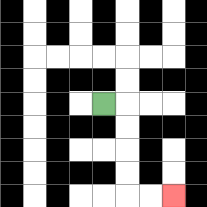{'start': '[4, 4]', 'end': '[7, 8]', 'path_directions': 'R,D,D,D,D,R,R', 'path_coordinates': '[[4, 4], [5, 4], [5, 5], [5, 6], [5, 7], [5, 8], [6, 8], [7, 8]]'}